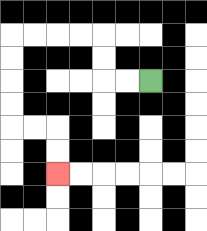{'start': '[6, 3]', 'end': '[2, 7]', 'path_directions': 'L,L,U,U,L,L,L,L,D,D,D,D,R,R,D,D', 'path_coordinates': '[[6, 3], [5, 3], [4, 3], [4, 2], [4, 1], [3, 1], [2, 1], [1, 1], [0, 1], [0, 2], [0, 3], [0, 4], [0, 5], [1, 5], [2, 5], [2, 6], [2, 7]]'}